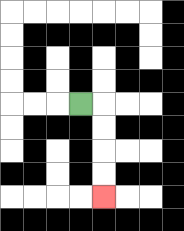{'start': '[3, 4]', 'end': '[4, 8]', 'path_directions': 'R,D,D,D,D', 'path_coordinates': '[[3, 4], [4, 4], [4, 5], [4, 6], [4, 7], [4, 8]]'}